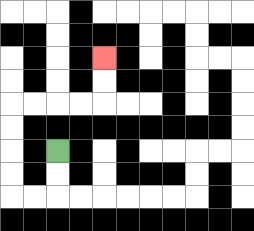{'start': '[2, 6]', 'end': '[4, 2]', 'path_directions': 'D,D,L,L,U,U,U,U,R,R,R,R,U,U', 'path_coordinates': '[[2, 6], [2, 7], [2, 8], [1, 8], [0, 8], [0, 7], [0, 6], [0, 5], [0, 4], [1, 4], [2, 4], [3, 4], [4, 4], [4, 3], [4, 2]]'}